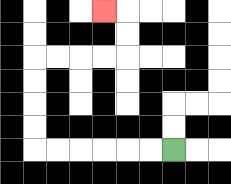{'start': '[7, 6]', 'end': '[4, 0]', 'path_directions': 'L,L,L,L,L,L,U,U,U,U,R,R,R,R,U,U,L', 'path_coordinates': '[[7, 6], [6, 6], [5, 6], [4, 6], [3, 6], [2, 6], [1, 6], [1, 5], [1, 4], [1, 3], [1, 2], [2, 2], [3, 2], [4, 2], [5, 2], [5, 1], [5, 0], [4, 0]]'}